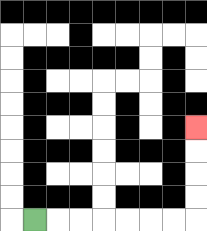{'start': '[1, 9]', 'end': '[8, 5]', 'path_directions': 'R,R,R,R,R,R,R,U,U,U,U', 'path_coordinates': '[[1, 9], [2, 9], [3, 9], [4, 9], [5, 9], [6, 9], [7, 9], [8, 9], [8, 8], [8, 7], [8, 6], [8, 5]]'}